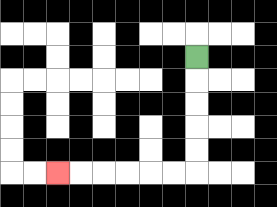{'start': '[8, 2]', 'end': '[2, 7]', 'path_directions': 'D,D,D,D,D,L,L,L,L,L,L', 'path_coordinates': '[[8, 2], [8, 3], [8, 4], [8, 5], [8, 6], [8, 7], [7, 7], [6, 7], [5, 7], [4, 7], [3, 7], [2, 7]]'}